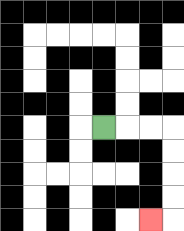{'start': '[4, 5]', 'end': '[6, 9]', 'path_directions': 'R,R,R,D,D,D,D,L', 'path_coordinates': '[[4, 5], [5, 5], [6, 5], [7, 5], [7, 6], [7, 7], [7, 8], [7, 9], [6, 9]]'}